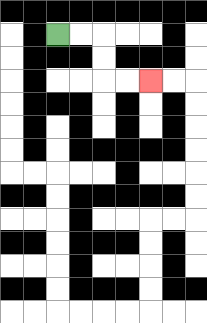{'start': '[2, 1]', 'end': '[6, 3]', 'path_directions': 'R,R,D,D,R,R', 'path_coordinates': '[[2, 1], [3, 1], [4, 1], [4, 2], [4, 3], [5, 3], [6, 3]]'}